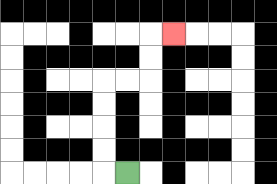{'start': '[5, 7]', 'end': '[7, 1]', 'path_directions': 'L,U,U,U,U,R,R,U,U,R', 'path_coordinates': '[[5, 7], [4, 7], [4, 6], [4, 5], [4, 4], [4, 3], [5, 3], [6, 3], [6, 2], [6, 1], [7, 1]]'}